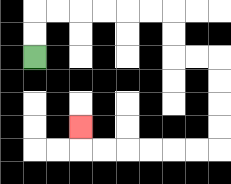{'start': '[1, 2]', 'end': '[3, 5]', 'path_directions': 'U,U,R,R,R,R,R,R,D,D,R,R,D,D,D,D,L,L,L,L,L,L,U', 'path_coordinates': '[[1, 2], [1, 1], [1, 0], [2, 0], [3, 0], [4, 0], [5, 0], [6, 0], [7, 0], [7, 1], [7, 2], [8, 2], [9, 2], [9, 3], [9, 4], [9, 5], [9, 6], [8, 6], [7, 6], [6, 6], [5, 6], [4, 6], [3, 6], [3, 5]]'}